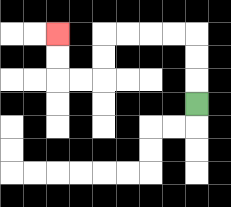{'start': '[8, 4]', 'end': '[2, 1]', 'path_directions': 'U,U,U,L,L,L,L,D,D,L,L,U,U', 'path_coordinates': '[[8, 4], [8, 3], [8, 2], [8, 1], [7, 1], [6, 1], [5, 1], [4, 1], [4, 2], [4, 3], [3, 3], [2, 3], [2, 2], [2, 1]]'}